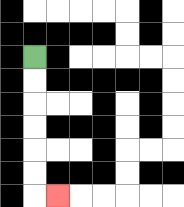{'start': '[1, 2]', 'end': '[2, 8]', 'path_directions': 'D,D,D,D,D,D,R', 'path_coordinates': '[[1, 2], [1, 3], [1, 4], [1, 5], [1, 6], [1, 7], [1, 8], [2, 8]]'}